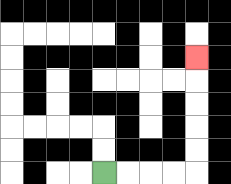{'start': '[4, 7]', 'end': '[8, 2]', 'path_directions': 'R,R,R,R,U,U,U,U,U', 'path_coordinates': '[[4, 7], [5, 7], [6, 7], [7, 7], [8, 7], [8, 6], [8, 5], [8, 4], [8, 3], [8, 2]]'}